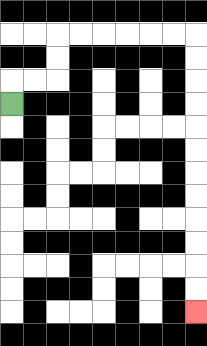{'start': '[0, 4]', 'end': '[8, 13]', 'path_directions': 'U,R,R,U,U,R,R,R,R,R,R,D,D,D,D,D,D,D,D,D,D,D,D', 'path_coordinates': '[[0, 4], [0, 3], [1, 3], [2, 3], [2, 2], [2, 1], [3, 1], [4, 1], [5, 1], [6, 1], [7, 1], [8, 1], [8, 2], [8, 3], [8, 4], [8, 5], [8, 6], [8, 7], [8, 8], [8, 9], [8, 10], [8, 11], [8, 12], [8, 13]]'}